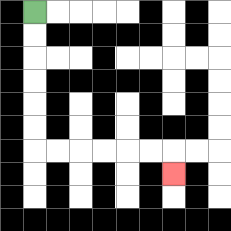{'start': '[1, 0]', 'end': '[7, 7]', 'path_directions': 'D,D,D,D,D,D,R,R,R,R,R,R,D', 'path_coordinates': '[[1, 0], [1, 1], [1, 2], [1, 3], [1, 4], [1, 5], [1, 6], [2, 6], [3, 6], [4, 6], [5, 6], [6, 6], [7, 6], [7, 7]]'}